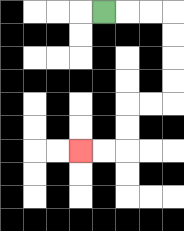{'start': '[4, 0]', 'end': '[3, 6]', 'path_directions': 'R,R,R,D,D,D,D,L,L,D,D,L,L', 'path_coordinates': '[[4, 0], [5, 0], [6, 0], [7, 0], [7, 1], [7, 2], [7, 3], [7, 4], [6, 4], [5, 4], [5, 5], [5, 6], [4, 6], [3, 6]]'}